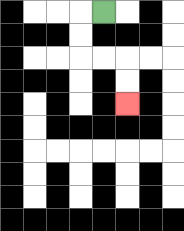{'start': '[4, 0]', 'end': '[5, 4]', 'path_directions': 'L,D,D,R,R,D,D', 'path_coordinates': '[[4, 0], [3, 0], [3, 1], [3, 2], [4, 2], [5, 2], [5, 3], [5, 4]]'}